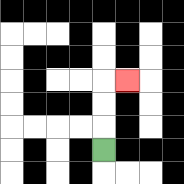{'start': '[4, 6]', 'end': '[5, 3]', 'path_directions': 'U,U,U,R', 'path_coordinates': '[[4, 6], [4, 5], [4, 4], [4, 3], [5, 3]]'}